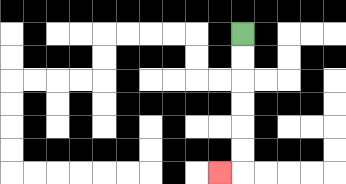{'start': '[10, 1]', 'end': '[9, 7]', 'path_directions': 'D,D,D,D,D,D,L', 'path_coordinates': '[[10, 1], [10, 2], [10, 3], [10, 4], [10, 5], [10, 6], [10, 7], [9, 7]]'}